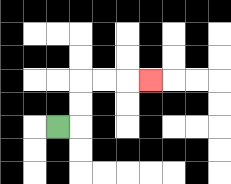{'start': '[2, 5]', 'end': '[6, 3]', 'path_directions': 'R,U,U,R,R,R', 'path_coordinates': '[[2, 5], [3, 5], [3, 4], [3, 3], [4, 3], [5, 3], [6, 3]]'}